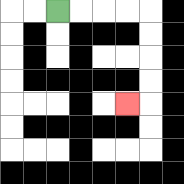{'start': '[2, 0]', 'end': '[5, 4]', 'path_directions': 'R,R,R,R,D,D,D,D,L', 'path_coordinates': '[[2, 0], [3, 0], [4, 0], [5, 0], [6, 0], [6, 1], [6, 2], [6, 3], [6, 4], [5, 4]]'}